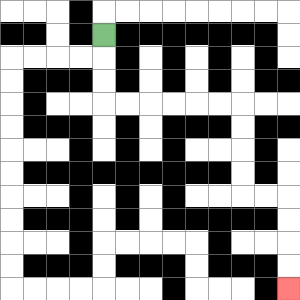{'start': '[4, 1]', 'end': '[12, 12]', 'path_directions': 'D,D,D,R,R,R,R,R,R,D,D,D,D,R,R,D,D,D,D', 'path_coordinates': '[[4, 1], [4, 2], [4, 3], [4, 4], [5, 4], [6, 4], [7, 4], [8, 4], [9, 4], [10, 4], [10, 5], [10, 6], [10, 7], [10, 8], [11, 8], [12, 8], [12, 9], [12, 10], [12, 11], [12, 12]]'}